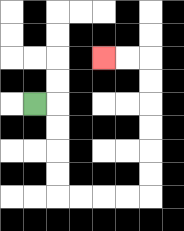{'start': '[1, 4]', 'end': '[4, 2]', 'path_directions': 'R,D,D,D,D,R,R,R,R,U,U,U,U,U,U,L,L', 'path_coordinates': '[[1, 4], [2, 4], [2, 5], [2, 6], [2, 7], [2, 8], [3, 8], [4, 8], [5, 8], [6, 8], [6, 7], [6, 6], [6, 5], [6, 4], [6, 3], [6, 2], [5, 2], [4, 2]]'}